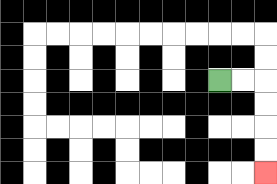{'start': '[9, 3]', 'end': '[11, 7]', 'path_directions': 'R,R,D,D,D,D', 'path_coordinates': '[[9, 3], [10, 3], [11, 3], [11, 4], [11, 5], [11, 6], [11, 7]]'}